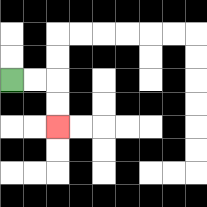{'start': '[0, 3]', 'end': '[2, 5]', 'path_directions': 'R,R,D,D', 'path_coordinates': '[[0, 3], [1, 3], [2, 3], [2, 4], [2, 5]]'}